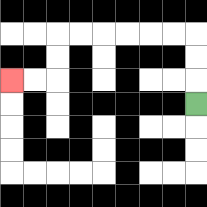{'start': '[8, 4]', 'end': '[0, 3]', 'path_directions': 'U,U,U,L,L,L,L,L,L,D,D,L,L', 'path_coordinates': '[[8, 4], [8, 3], [8, 2], [8, 1], [7, 1], [6, 1], [5, 1], [4, 1], [3, 1], [2, 1], [2, 2], [2, 3], [1, 3], [0, 3]]'}